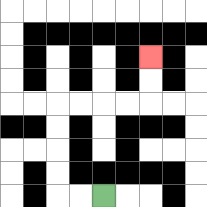{'start': '[4, 8]', 'end': '[6, 2]', 'path_directions': 'L,L,U,U,U,U,R,R,R,R,U,U', 'path_coordinates': '[[4, 8], [3, 8], [2, 8], [2, 7], [2, 6], [2, 5], [2, 4], [3, 4], [4, 4], [5, 4], [6, 4], [6, 3], [6, 2]]'}